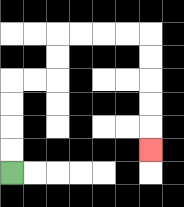{'start': '[0, 7]', 'end': '[6, 6]', 'path_directions': 'U,U,U,U,R,R,U,U,R,R,R,R,D,D,D,D,D', 'path_coordinates': '[[0, 7], [0, 6], [0, 5], [0, 4], [0, 3], [1, 3], [2, 3], [2, 2], [2, 1], [3, 1], [4, 1], [5, 1], [6, 1], [6, 2], [6, 3], [6, 4], [6, 5], [6, 6]]'}